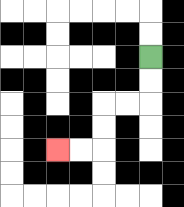{'start': '[6, 2]', 'end': '[2, 6]', 'path_directions': 'D,D,L,L,D,D,L,L', 'path_coordinates': '[[6, 2], [6, 3], [6, 4], [5, 4], [4, 4], [4, 5], [4, 6], [3, 6], [2, 6]]'}